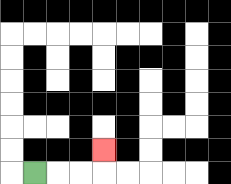{'start': '[1, 7]', 'end': '[4, 6]', 'path_directions': 'R,R,R,U', 'path_coordinates': '[[1, 7], [2, 7], [3, 7], [4, 7], [4, 6]]'}